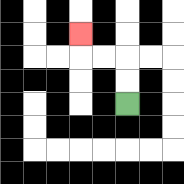{'start': '[5, 4]', 'end': '[3, 1]', 'path_directions': 'U,U,L,L,U', 'path_coordinates': '[[5, 4], [5, 3], [5, 2], [4, 2], [3, 2], [3, 1]]'}